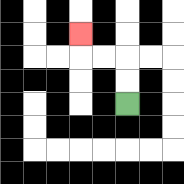{'start': '[5, 4]', 'end': '[3, 1]', 'path_directions': 'U,U,L,L,U', 'path_coordinates': '[[5, 4], [5, 3], [5, 2], [4, 2], [3, 2], [3, 1]]'}